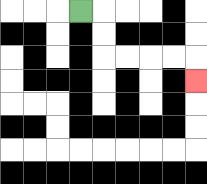{'start': '[3, 0]', 'end': '[8, 3]', 'path_directions': 'R,D,D,R,R,R,R,D', 'path_coordinates': '[[3, 0], [4, 0], [4, 1], [4, 2], [5, 2], [6, 2], [7, 2], [8, 2], [8, 3]]'}